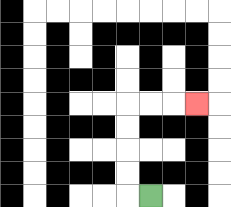{'start': '[6, 8]', 'end': '[8, 4]', 'path_directions': 'L,U,U,U,U,R,R,R', 'path_coordinates': '[[6, 8], [5, 8], [5, 7], [5, 6], [5, 5], [5, 4], [6, 4], [7, 4], [8, 4]]'}